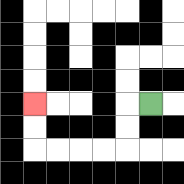{'start': '[6, 4]', 'end': '[1, 4]', 'path_directions': 'L,D,D,L,L,L,L,U,U', 'path_coordinates': '[[6, 4], [5, 4], [5, 5], [5, 6], [4, 6], [3, 6], [2, 6], [1, 6], [1, 5], [1, 4]]'}